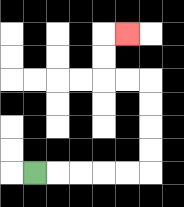{'start': '[1, 7]', 'end': '[5, 1]', 'path_directions': 'R,R,R,R,R,U,U,U,U,L,L,U,U,R', 'path_coordinates': '[[1, 7], [2, 7], [3, 7], [4, 7], [5, 7], [6, 7], [6, 6], [6, 5], [6, 4], [6, 3], [5, 3], [4, 3], [4, 2], [4, 1], [5, 1]]'}